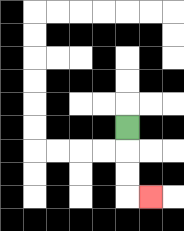{'start': '[5, 5]', 'end': '[6, 8]', 'path_directions': 'D,D,D,R', 'path_coordinates': '[[5, 5], [5, 6], [5, 7], [5, 8], [6, 8]]'}